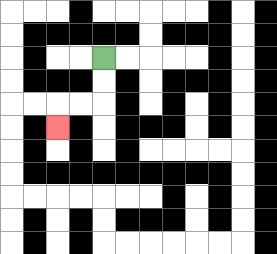{'start': '[4, 2]', 'end': '[2, 5]', 'path_directions': 'D,D,L,L,D', 'path_coordinates': '[[4, 2], [4, 3], [4, 4], [3, 4], [2, 4], [2, 5]]'}